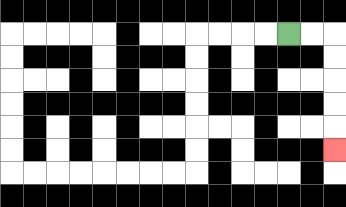{'start': '[12, 1]', 'end': '[14, 6]', 'path_directions': 'R,R,D,D,D,D,D', 'path_coordinates': '[[12, 1], [13, 1], [14, 1], [14, 2], [14, 3], [14, 4], [14, 5], [14, 6]]'}